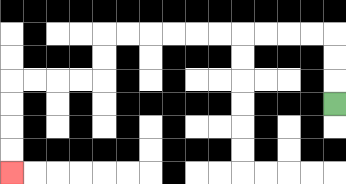{'start': '[14, 4]', 'end': '[0, 7]', 'path_directions': 'U,U,U,L,L,L,L,L,L,L,L,L,L,D,D,L,L,L,L,D,D,D,D', 'path_coordinates': '[[14, 4], [14, 3], [14, 2], [14, 1], [13, 1], [12, 1], [11, 1], [10, 1], [9, 1], [8, 1], [7, 1], [6, 1], [5, 1], [4, 1], [4, 2], [4, 3], [3, 3], [2, 3], [1, 3], [0, 3], [0, 4], [0, 5], [0, 6], [0, 7]]'}